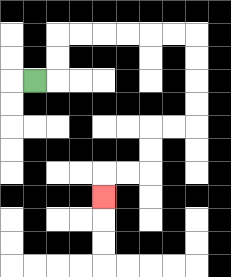{'start': '[1, 3]', 'end': '[4, 8]', 'path_directions': 'R,U,U,R,R,R,R,R,R,D,D,D,D,L,L,D,D,L,L,D', 'path_coordinates': '[[1, 3], [2, 3], [2, 2], [2, 1], [3, 1], [4, 1], [5, 1], [6, 1], [7, 1], [8, 1], [8, 2], [8, 3], [8, 4], [8, 5], [7, 5], [6, 5], [6, 6], [6, 7], [5, 7], [4, 7], [4, 8]]'}